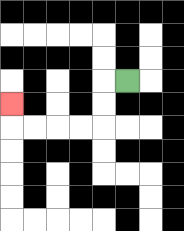{'start': '[5, 3]', 'end': '[0, 4]', 'path_directions': 'L,D,D,L,L,L,L,U', 'path_coordinates': '[[5, 3], [4, 3], [4, 4], [4, 5], [3, 5], [2, 5], [1, 5], [0, 5], [0, 4]]'}